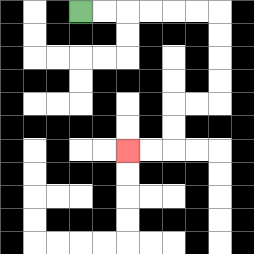{'start': '[3, 0]', 'end': '[5, 6]', 'path_directions': 'R,R,R,R,R,R,D,D,D,D,L,L,D,D,L,L', 'path_coordinates': '[[3, 0], [4, 0], [5, 0], [6, 0], [7, 0], [8, 0], [9, 0], [9, 1], [9, 2], [9, 3], [9, 4], [8, 4], [7, 4], [7, 5], [7, 6], [6, 6], [5, 6]]'}